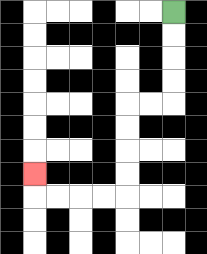{'start': '[7, 0]', 'end': '[1, 7]', 'path_directions': 'D,D,D,D,L,L,D,D,D,D,L,L,L,L,U', 'path_coordinates': '[[7, 0], [7, 1], [7, 2], [7, 3], [7, 4], [6, 4], [5, 4], [5, 5], [5, 6], [5, 7], [5, 8], [4, 8], [3, 8], [2, 8], [1, 8], [1, 7]]'}